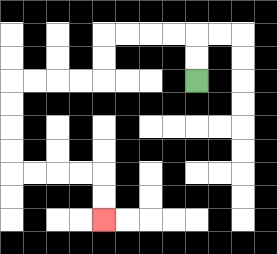{'start': '[8, 3]', 'end': '[4, 9]', 'path_directions': 'U,U,L,L,L,L,D,D,L,L,L,L,D,D,D,D,R,R,R,R,D,D', 'path_coordinates': '[[8, 3], [8, 2], [8, 1], [7, 1], [6, 1], [5, 1], [4, 1], [4, 2], [4, 3], [3, 3], [2, 3], [1, 3], [0, 3], [0, 4], [0, 5], [0, 6], [0, 7], [1, 7], [2, 7], [3, 7], [4, 7], [4, 8], [4, 9]]'}